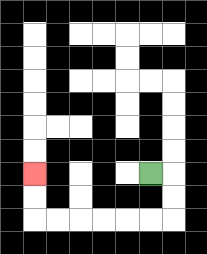{'start': '[6, 7]', 'end': '[1, 7]', 'path_directions': 'R,D,D,L,L,L,L,L,L,U,U', 'path_coordinates': '[[6, 7], [7, 7], [7, 8], [7, 9], [6, 9], [5, 9], [4, 9], [3, 9], [2, 9], [1, 9], [1, 8], [1, 7]]'}